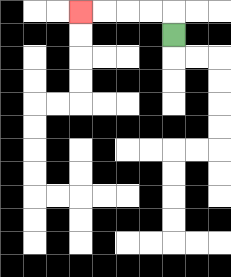{'start': '[7, 1]', 'end': '[3, 0]', 'path_directions': 'U,L,L,L,L', 'path_coordinates': '[[7, 1], [7, 0], [6, 0], [5, 0], [4, 0], [3, 0]]'}